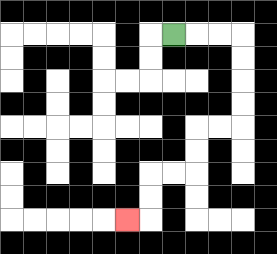{'start': '[7, 1]', 'end': '[5, 9]', 'path_directions': 'R,R,R,D,D,D,D,L,L,D,D,L,L,D,D,L', 'path_coordinates': '[[7, 1], [8, 1], [9, 1], [10, 1], [10, 2], [10, 3], [10, 4], [10, 5], [9, 5], [8, 5], [8, 6], [8, 7], [7, 7], [6, 7], [6, 8], [6, 9], [5, 9]]'}